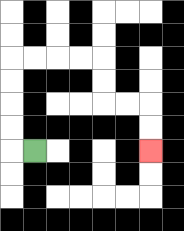{'start': '[1, 6]', 'end': '[6, 6]', 'path_directions': 'L,U,U,U,U,R,R,R,R,D,D,R,R,D,D', 'path_coordinates': '[[1, 6], [0, 6], [0, 5], [0, 4], [0, 3], [0, 2], [1, 2], [2, 2], [3, 2], [4, 2], [4, 3], [4, 4], [5, 4], [6, 4], [6, 5], [6, 6]]'}